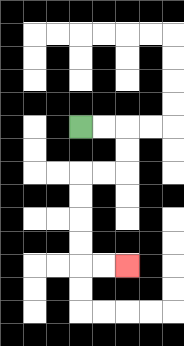{'start': '[3, 5]', 'end': '[5, 11]', 'path_directions': 'R,R,D,D,L,L,D,D,D,D,R,R', 'path_coordinates': '[[3, 5], [4, 5], [5, 5], [5, 6], [5, 7], [4, 7], [3, 7], [3, 8], [3, 9], [3, 10], [3, 11], [4, 11], [5, 11]]'}